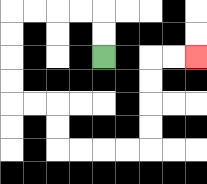{'start': '[4, 2]', 'end': '[8, 2]', 'path_directions': 'U,U,L,L,L,L,D,D,D,D,R,R,D,D,R,R,R,R,U,U,U,U,R,R', 'path_coordinates': '[[4, 2], [4, 1], [4, 0], [3, 0], [2, 0], [1, 0], [0, 0], [0, 1], [0, 2], [0, 3], [0, 4], [1, 4], [2, 4], [2, 5], [2, 6], [3, 6], [4, 6], [5, 6], [6, 6], [6, 5], [6, 4], [6, 3], [6, 2], [7, 2], [8, 2]]'}